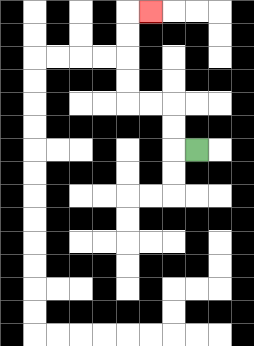{'start': '[8, 6]', 'end': '[6, 0]', 'path_directions': 'L,U,U,L,L,U,U,U,U,R', 'path_coordinates': '[[8, 6], [7, 6], [7, 5], [7, 4], [6, 4], [5, 4], [5, 3], [5, 2], [5, 1], [5, 0], [6, 0]]'}